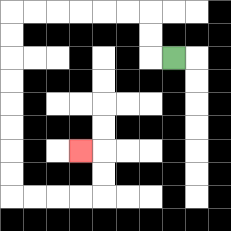{'start': '[7, 2]', 'end': '[3, 6]', 'path_directions': 'L,U,U,L,L,L,L,L,L,D,D,D,D,D,D,D,D,R,R,R,R,U,U,L', 'path_coordinates': '[[7, 2], [6, 2], [6, 1], [6, 0], [5, 0], [4, 0], [3, 0], [2, 0], [1, 0], [0, 0], [0, 1], [0, 2], [0, 3], [0, 4], [0, 5], [0, 6], [0, 7], [0, 8], [1, 8], [2, 8], [3, 8], [4, 8], [4, 7], [4, 6], [3, 6]]'}